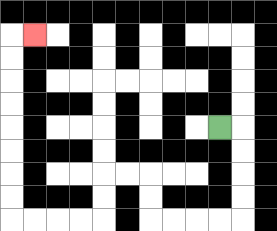{'start': '[9, 5]', 'end': '[1, 1]', 'path_directions': 'R,D,D,D,D,L,L,L,L,U,U,L,L,D,D,L,L,L,L,U,U,U,U,U,U,U,U,R', 'path_coordinates': '[[9, 5], [10, 5], [10, 6], [10, 7], [10, 8], [10, 9], [9, 9], [8, 9], [7, 9], [6, 9], [6, 8], [6, 7], [5, 7], [4, 7], [4, 8], [4, 9], [3, 9], [2, 9], [1, 9], [0, 9], [0, 8], [0, 7], [0, 6], [0, 5], [0, 4], [0, 3], [0, 2], [0, 1], [1, 1]]'}